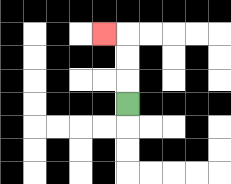{'start': '[5, 4]', 'end': '[4, 1]', 'path_directions': 'U,U,U,L', 'path_coordinates': '[[5, 4], [5, 3], [5, 2], [5, 1], [4, 1]]'}